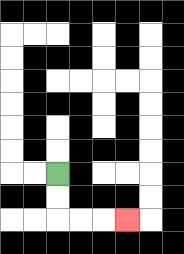{'start': '[2, 7]', 'end': '[5, 9]', 'path_directions': 'D,D,R,R,R', 'path_coordinates': '[[2, 7], [2, 8], [2, 9], [3, 9], [4, 9], [5, 9]]'}